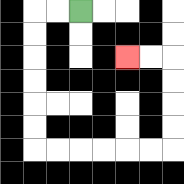{'start': '[3, 0]', 'end': '[5, 2]', 'path_directions': 'L,L,D,D,D,D,D,D,R,R,R,R,R,R,U,U,U,U,L,L', 'path_coordinates': '[[3, 0], [2, 0], [1, 0], [1, 1], [1, 2], [1, 3], [1, 4], [1, 5], [1, 6], [2, 6], [3, 6], [4, 6], [5, 6], [6, 6], [7, 6], [7, 5], [7, 4], [7, 3], [7, 2], [6, 2], [5, 2]]'}